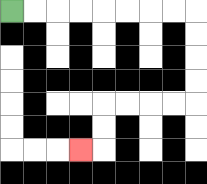{'start': '[0, 0]', 'end': '[3, 6]', 'path_directions': 'R,R,R,R,R,R,R,R,D,D,D,D,L,L,L,L,D,D,L', 'path_coordinates': '[[0, 0], [1, 0], [2, 0], [3, 0], [4, 0], [5, 0], [6, 0], [7, 0], [8, 0], [8, 1], [8, 2], [8, 3], [8, 4], [7, 4], [6, 4], [5, 4], [4, 4], [4, 5], [4, 6], [3, 6]]'}